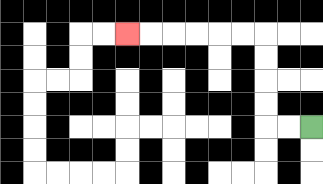{'start': '[13, 5]', 'end': '[5, 1]', 'path_directions': 'L,L,U,U,U,U,L,L,L,L,L,L', 'path_coordinates': '[[13, 5], [12, 5], [11, 5], [11, 4], [11, 3], [11, 2], [11, 1], [10, 1], [9, 1], [8, 1], [7, 1], [6, 1], [5, 1]]'}